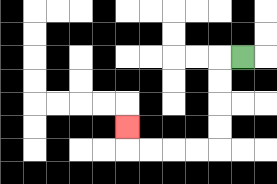{'start': '[10, 2]', 'end': '[5, 5]', 'path_directions': 'L,D,D,D,D,L,L,L,L,U', 'path_coordinates': '[[10, 2], [9, 2], [9, 3], [9, 4], [9, 5], [9, 6], [8, 6], [7, 6], [6, 6], [5, 6], [5, 5]]'}